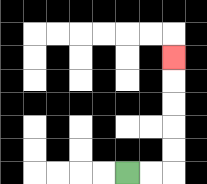{'start': '[5, 7]', 'end': '[7, 2]', 'path_directions': 'R,R,U,U,U,U,U', 'path_coordinates': '[[5, 7], [6, 7], [7, 7], [7, 6], [7, 5], [7, 4], [7, 3], [7, 2]]'}